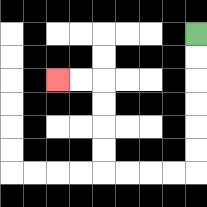{'start': '[8, 1]', 'end': '[2, 3]', 'path_directions': 'D,D,D,D,D,D,L,L,L,L,U,U,U,U,L,L', 'path_coordinates': '[[8, 1], [8, 2], [8, 3], [8, 4], [8, 5], [8, 6], [8, 7], [7, 7], [6, 7], [5, 7], [4, 7], [4, 6], [4, 5], [4, 4], [4, 3], [3, 3], [2, 3]]'}